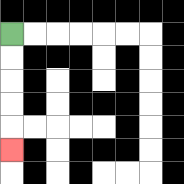{'start': '[0, 1]', 'end': '[0, 6]', 'path_directions': 'D,D,D,D,D', 'path_coordinates': '[[0, 1], [0, 2], [0, 3], [0, 4], [0, 5], [0, 6]]'}